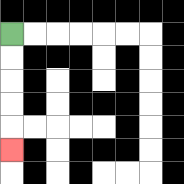{'start': '[0, 1]', 'end': '[0, 6]', 'path_directions': 'D,D,D,D,D', 'path_coordinates': '[[0, 1], [0, 2], [0, 3], [0, 4], [0, 5], [0, 6]]'}